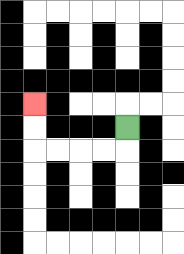{'start': '[5, 5]', 'end': '[1, 4]', 'path_directions': 'D,L,L,L,L,U,U', 'path_coordinates': '[[5, 5], [5, 6], [4, 6], [3, 6], [2, 6], [1, 6], [1, 5], [1, 4]]'}